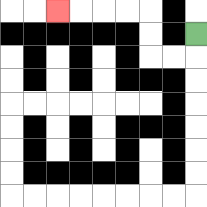{'start': '[8, 1]', 'end': '[2, 0]', 'path_directions': 'D,L,L,U,U,L,L,L,L', 'path_coordinates': '[[8, 1], [8, 2], [7, 2], [6, 2], [6, 1], [6, 0], [5, 0], [4, 0], [3, 0], [2, 0]]'}